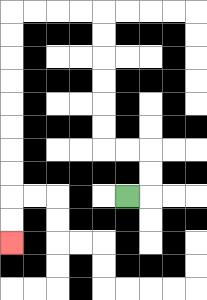{'start': '[5, 8]', 'end': '[0, 10]', 'path_directions': 'R,U,U,L,L,U,U,U,U,U,U,L,L,L,L,D,D,D,D,D,D,D,D,D,D', 'path_coordinates': '[[5, 8], [6, 8], [6, 7], [6, 6], [5, 6], [4, 6], [4, 5], [4, 4], [4, 3], [4, 2], [4, 1], [4, 0], [3, 0], [2, 0], [1, 0], [0, 0], [0, 1], [0, 2], [0, 3], [0, 4], [0, 5], [0, 6], [0, 7], [0, 8], [0, 9], [0, 10]]'}